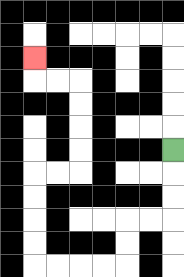{'start': '[7, 6]', 'end': '[1, 2]', 'path_directions': 'D,D,D,L,L,D,D,L,L,L,L,U,U,U,U,R,R,U,U,U,U,L,L,U', 'path_coordinates': '[[7, 6], [7, 7], [7, 8], [7, 9], [6, 9], [5, 9], [5, 10], [5, 11], [4, 11], [3, 11], [2, 11], [1, 11], [1, 10], [1, 9], [1, 8], [1, 7], [2, 7], [3, 7], [3, 6], [3, 5], [3, 4], [3, 3], [2, 3], [1, 3], [1, 2]]'}